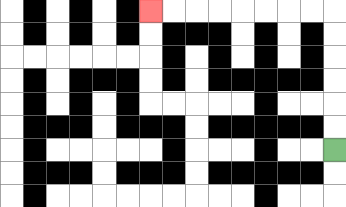{'start': '[14, 6]', 'end': '[6, 0]', 'path_directions': 'U,U,U,U,U,U,L,L,L,L,L,L,L,L', 'path_coordinates': '[[14, 6], [14, 5], [14, 4], [14, 3], [14, 2], [14, 1], [14, 0], [13, 0], [12, 0], [11, 0], [10, 0], [9, 0], [8, 0], [7, 0], [6, 0]]'}